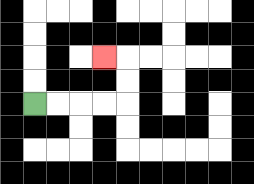{'start': '[1, 4]', 'end': '[4, 2]', 'path_directions': 'R,R,R,R,U,U,L', 'path_coordinates': '[[1, 4], [2, 4], [3, 4], [4, 4], [5, 4], [5, 3], [5, 2], [4, 2]]'}